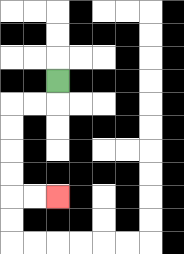{'start': '[2, 3]', 'end': '[2, 8]', 'path_directions': 'D,L,L,D,D,D,D,R,R', 'path_coordinates': '[[2, 3], [2, 4], [1, 4], [0, 4], [0, 5], [0, 6], [0, 7], [0, 8], [1, 8], [2, 8]]'}